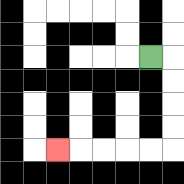{'start': '[6, 2]', 'end': '[2, 6]', 'path_directions': 'R,D,D,D,D,L,L,L,L,L', 'path_coordinates': '[[6, 2], [7, 2], [7, 3], [7, 4], [7, 5], [7, 6], [6, 6], [5, 6], [4, 6], [3, 6], [2, 6]]'}